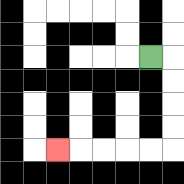{'start': '[6, 2]', 'end': '[2, 6]', 'path_directions': 'R,D,D,D,D,L,L,L,L,L', 'path_coordinates': '[[6, 2], [7, 2], [7, 3], [7, 4], [7, 5], [7, 6], [6, 6], [5, 6], [4, 6], [3, 6], [2, 6]]'}